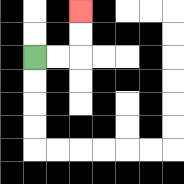{'start': '[1, 2]', 'end': '[3, 0]', 'path_directions': 'R,R,U,U', 'path_coordinates': '[[1, 2], [2, 2], [3, 2], [3, 1], [3, 0]]'}